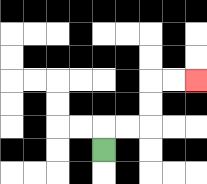{'start': '[4, 6]', 'end': '[8, 3]', 'path_directions': 'U,R,R,U,U,R,R', 'path_coordinates': '[[4, 6], [4, 5], [5, 5], [6, 5], [6, 4], [6, 3], [7, 3], [8, 3]]'}